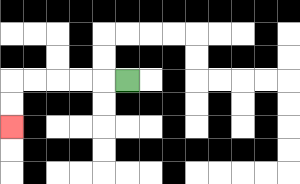{'start': '[5, 3]', 'end': '[0, 5]', 'path_directions': 'L,L,L,L,L,D,D', 'path_coordinates': '[[5, 3], [4, 3], [3, 3], [2, 3], [1, 3], [0, 3], [0, 4], [0, 5]]'}